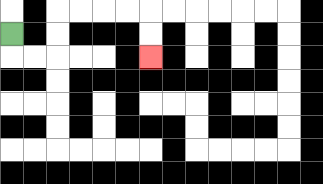{'start': '[0, 1]', 'end': '[6, 2]', 'path_directions': 'D,R,R,U,U,R,R,R,R,D,D', 'path_coordinates': '[[0, 1], [0, 2], [1, 2], [2, 2], [2, 1], [2, 0], [3, 0], [4, 0], [5, 0], [6, 0], [6, 1], [6, 2]]'}